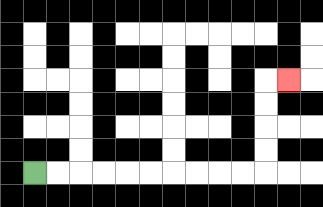{'start': '[1, 7]', 'end': '[12, 3]', 'path_directions': 'R,R,R,R,R,R,R,R,R,R,U,U,U,U,R', 'path_coordinates': '[[1, 7], [2, 7], [3, 7], [4, 7], [5, 7], [6, 7], [7, 7], [8, 7], [9, 7], [10, 7], [11, 7], [11, 6], [11, 5], [11, 4], [11, 3], [12, 3]]'}